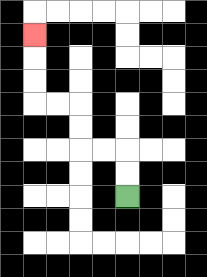{'start': '[5, 8]', 'end': '[1, 1]', 'path_directions': 'U,U,L,L,U,U,L,L,U,U,U', 'path_coordinates': '[[5, 8], [5, 7], [5, 6], [4, 6], [3, 6], [3, 5], [3, 4], [2, 4], [1, 4], [1, 3], [1, 2], [1, 1]]'}